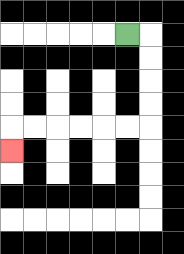{'start': '[5, 1]', 'end': '[0, 6]', 'path_directions': 'R,D,D,D,D,L,L,L,L,L,L,D', 'path_coordinates': '[[5, 1], [6, 1], [6, 2], [6, 3], [6, 4], [6, 5], [5, 5], [4, 5], [3, 5], [2, 5], [1, 5], [0, 5], [0, 6]]'}